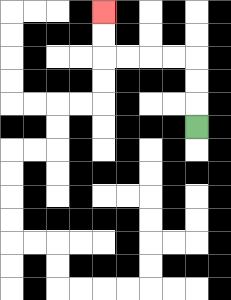{'start': '[8, 5]', 'end': '[4, 0]', 'path_directions': 'U,U,U,L,L,L,L,U,U', 'path_coordinates': '[[8, 5], [8, 4], [8, 3], [8, 2], [7, 2], [6, 2], [5, 2], [4, 2], [4, 1], [4, 0]]'}